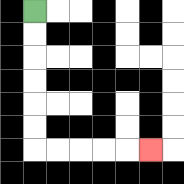{'start': '[1, 0]', 'end': '[6, 6]', 'path_directions': 'D,D,D,D,D,D,R,R,R,R,R', 'path_coordinates': '[[1, 0], [1, 1], [1, 2], [1, 3], [1, 4], [1, 5], [1, 6], [2, 6], [3, 6], [4, 6], [5, 6], [6, 6]]'}